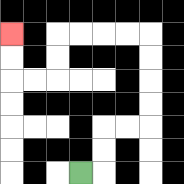{'start': '[3, 7]', 'end': '[0, 1]', 'path_directions': 'R,U,U,R,R,U,U,U,U,L,L,L,L,D,D,L,L,U,U', 'path_coordinates': '[[3, 7], [4, 7], [4, 6], [4, 5], [5, 5], [6, 5], [6, 4], [6, 3], [6, 2], [6, 1], [5, 1], [4, 1], [3, 1], [2, 1], [2, 2], [2, 3], [1, 3], [0, 3], [0, 2], [0, 1]]'}